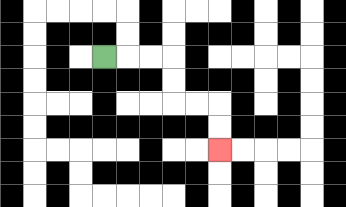{'start': '[4, 2]', 'end': '[9, 6]', 'path_directions': 'R,R,R,D,D,R,R,D,D', 'path_coordinates': '[[4, 2], [5, 2], [6, 2], [7, 2], [7, 3], [7, 4], [8, 4], [9, 4], [9, 5], [9, 6]]'}